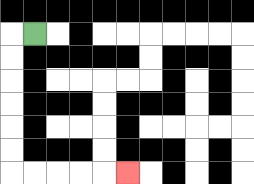{'start': '[1, 1]', 'end': '[5, 7]', 'path_directions': 'L,D,D,D,D,D,D,R,R,R,R,R', 'path_coordinates': '[[1, 1], [0, 1], [0, 2], [0, 3], [0, 4], [0, 5], [0, 6], [0, 7], [1, 7], [2, 7], [3, 7], [4, 7], [5, 7]]'}